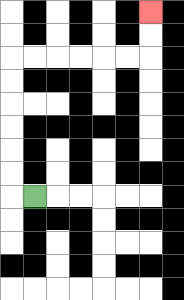{'start': '[1, 8]', 'end': '[6, 0]', 'path_directions': 'L,U,U,U,U,U,U,R,R,R,R,R,R,U,U', 'path_coordinates': '[[1, 8], [0, 8], [0, 7], [0, 6], [0, 5], [0, 4], [0, 3], [0, 2], [1, 2], [2, 2], [3, 2], [4, 2], [5, 2], [6, 2], [6, 1], [6, 0]]'}